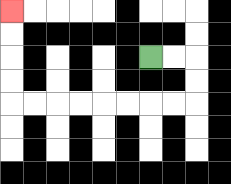{'start': '[6, 2]', 'end': '[0, 0]', 'path_directions': 'R,R,D,D,L,L,L,L,L,L,L,L,U,U,U,U', 'path_coordinates': '[[6, 2], [7, 2], [8, 2], [8, 3], [8, 4], [7, 4], [6, 4], [5, 4], [4, 4], [3, 4], [2, 4], [1, 4], [0, 4], [0, 3], [0, 2], [0, 1], [0, 0]]'}